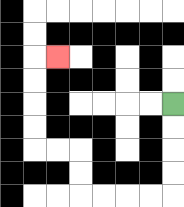{'start': '[7, 4]', 'end': '[2, 2]', 'path_directions': 'D,D,D,D,L,L,L,L,U,U,L,L,U,U,U,U,R', 'path_coordinates': '[[7, 4], [7, 5], [7, 6], [7, 7], [7, 8], [6, 8], [5, 8], [4, 8], [3, 8], [3, 7], [3, 6], [2, 6], [1, 6], [1, 5], [1, 4], [1, 3], [1, 2], [2, 2]]'}